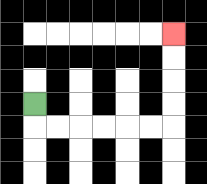{'start': '[1, 4]', 'end': '[7, 1]', 'path_directions': 'D,R,R,R,R,R,R,U,U,U,U', 'path_coordinates': '[[1, 4], [1, 5], [2, 5], [3, 5], [4, 5], [5, 5], [6, 5], [7, 5], [7, 4], [7, 3], [7, 2], [7, 1]]'}